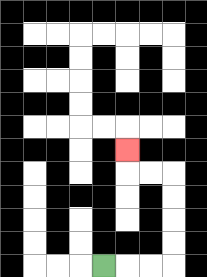{'start': '[4, 11]', 'end': '[5, 6]', 'path_directions': 'R,R,R,U,U,U,U,L,L,U', 'path_coordinates': '[[4, 11], [5, 11], [6, 11], [7, 11], [7, 10], [7, 9], [7, 8], [7, 7], [6, 7], [5, 7], [5, 6]]'}